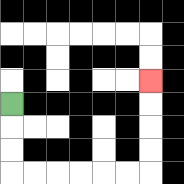{'start': '[0, 4]', 'end': '[6, 3]', 'path_directions': 'D,D,D,R,R,R,R,R,R,U,U,U,U', 'path_coordinates': '[[0, 4], [0, 5], [0, 6], [0, 7], [1, 7], [2, 7], [3, 7], [4, 7], [5, 7], [6, 7], [6, 6], [6, 5], [6, 4], [6, 3]]'}